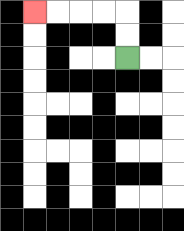{'start': '[5, 2]', 'end': '[1, 0]', 'path_directions': 'U,U,L,L,L,L', 'path_coordinates': '[[5, 2], [5, 1], [5, 0], [4, 0], [3, 0], [2, 0], [1, 0]]'}